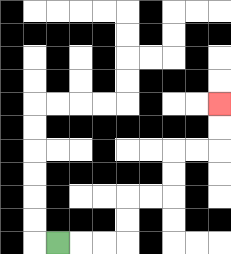{'start': '[2, 10]', 'end': '[9, 4]', 'path_directions': 'R,R,R,U,U,R,R,U,U,R,R,U,U', 'path_coordinates': '[[2, 10], [3, 10], [4, 10], [5, 10], [5, 9], [5, 8], [6, 8], [7, 8], [7, 7], [7, 6], [8, 6], [9, 6], [9, 5], [9, 4]]'}